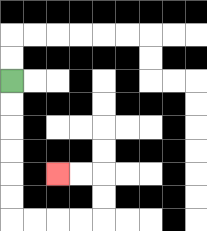{'start': '[0, 3]', 'end': '[2, 7]', 'path_directions': 'D,D,D,D,D,D,R,R,R,R,U,U,L,L', 'path_coordinates': '[[0, 3], [0, 4], [0, 5], [0, 6], [0, 7], [0, 8], [0, 9], [1, 9], [2, 9], [3, 9], [4, 9], [4, 8], [4, 7], [3, 7], [2, 7]]'}